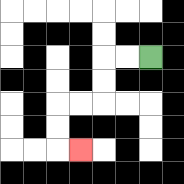{'start': '[6, 2]', 'end': '[3, 6]', 'path_directions': 'L,L,D,D,L,L,D,D,R', 'path_coordinates': '[[6, 2], [5, 2], [4, 2], [4, 3], [4, 4], [3, 4], [2, 4], [2, 5], [2, 6], [3, 6]]'}